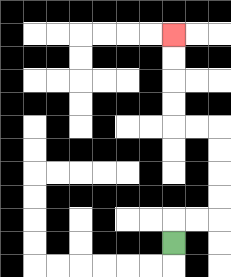{'start': '[7, 10]', 'end': '[7, 1]', 'path_directions': 'U,R,R,U,U,U,U,L,L,U,U,U,U', 'path_coordinates': '[[7, 10], [7, 9], [8, 9], [9, 9], [9, 8], [9, 7], [9, 6], [9, 5], [8, 5], [7, 5], [7, 4], [7, 3], [7, 2], [7, 1]]'}